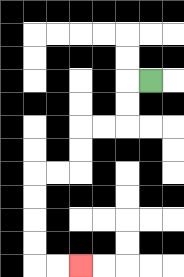{'start': '[6, 3]', 'end': '[3, 11]', 'path_directions': 'L,D,D,L,L,D,D,L,L,D,D,D,D,R,R', 'path_coordinates': '[[6, 3], [5, 3], [5, 4], [5, 5], [4, 5], [3, 5], [3, 6], [3, 7], [2, 7], [1, 7], [1, 8], [1, 9], [1, 10], [1, 11], [2, 11], [3, 11]]'}